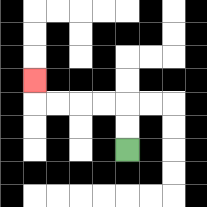{'start': '[5, 6]', 'end': '[1, 3]', 'path_directions': 'U,U,L,L,L,L,U', 'path_coordinates': '[[5, 6], [5, 5], [5, 4], [4, 4], [3, 4], [2, 4], [1, 4], [1, 3]]'}